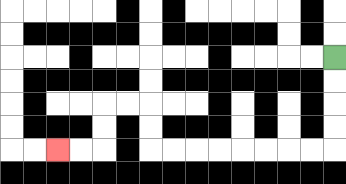{'start': '[14, 2]', 'end': '[2, 6]', 'path_directions': 'D,D,D,D,L,L,L,L,L,L,L,L,U,U,L,L,D,D,L,L', 'path_coordinates': '[[14, 2], [14, 3], [14, 4], [14, 5], [14, 6], [13, 6], [12, 6], [11, 6], [10, 6], [9, 6], [8, 6], [7, 6], [6, 6], [6, 5], [6, 4], [5, 4], [4, 4], [4, 5], [4, 6], [3, 6], [2, 6]]'}